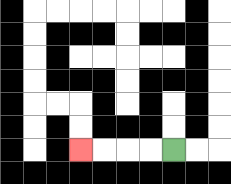{'start': '[7, 6]', 'end': '[3, 6]', 'path_directions': 'L,L,L,L', 'path_coordinates': '[[7, 6], [6, 6], [5, 6], [4, 6], [3, 6]]'}